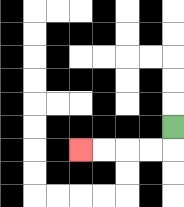{'start': '[7, 5]', 'end': '[3, 6]', 'path_directions': 'D,L,L,L,L', 'path_coordinates': '[[7, 5], [7, 6], [6, 6], [5, 6], [4, 6], [3, 6]]'}